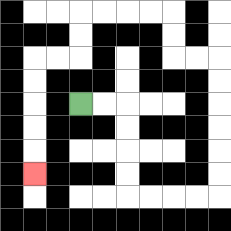{'start': '[3, 4]', 'end': '[1, 7]', 'path_directions': 'R,R,D,D,D,D,R,R,R,R,U,U,U,U,U,U,L,L,U,U,L,L,L,L,D,D,L,L,D,D,D,D,D', 'path_coordinates': '[[3, 4], [4, 4], [5, 4], [5, 5], [5, 6], [5, 7], [5, 8], [6, 8], [7, 8], [8, 8], [9, 8], [9, 7], [9, 6], [9, 5], [9, 4], [9, 3], [9, 2], [8, 2], [7, 2], [7, 1], [7, 0], [6, 0], [5, 0], [4, 0], [3, 0], [3, 1], [3, 2], [2, 2], [1, 2], [1, 3], [1, 4], [1, 5], [1, 6], [1, 7]]'}